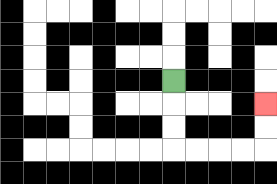{'start': '[7, 3]', 'end': '[11, 4]', 'path_directions': 'D,D,D,R,R,R,R,U,U', 'path_coordinates': '[[7, 3], [7, 4], [7, 5], [7, 6], [8, 6], [9, 6], [10, 6], [11, 6], [11, 5], [11, 4]]'}